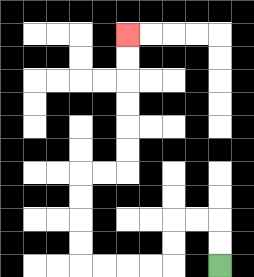{'start': '[9, 11]', 'end': '[5, 1]', 'path_directions': 'U,U,L,L,D,D,L,L,L,L,U,U,U,U,R,R,U,U,U,U,U,U', 'path_coordinates': '[[9, 11], [9, 10], [9, 9], [8, 9], [7, 9], [7, 10], [7, 11], [6, 11], [5, 11], [4, 11], [3, 11], [3, 10], [3, 9], [3, 8], [3, 7], [4, 7], [5, 7], [5, 6], [5, 5], [5, 4], [5, 3], [5, 2], [5, 1]]'}